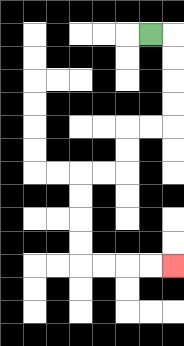{'start': '[6, 1]', 'end': '[7, 11]', 'path_directions': 'R,D,D,D,D,L,L,D,D,L,L,D,D,D,D,R,R,R,R', 'path_coordinates': '[[6, 1], [7, 1], [7, 2], [7, 3], [7, 4], [7, 5], [6, 5], [5, 5], [5, 6], [5, 7], [4, 7], [3, 7], [3, 8], [3, 9], [3, 10], [3, 11], [4, 11], [5, 11], [6, 11], [7, 11]]'}